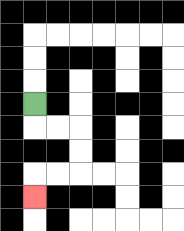{'start': '[1, 4]', 'end': '[1, 8]', 'path_directions': 'D,R,R,D,D,L,L,D', 'path_coordinates': '[[1, 4], [1, 5], [2, 5], [3, 5], [3, 6], [3, 7], [2, 7], [1, 7], [1, 8]]'}